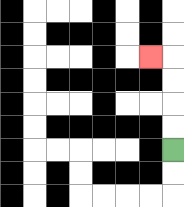{'start': '[7, 6]', 'end': '[6, 2]', 'path_directions': 'U,U,U,U,L', 'path_coordinates': '[[7, 6], [7, 5], [7, 4], [7, 3], [7, 2], [6, 2]]'}